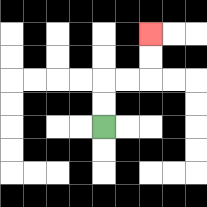{'start': '[4, 5]', 'end': '[6, 1]', 'path_directions': 'U,U,R,R,U,U', 'path_coordinates': '[[4, 5], [4, 4], [4, 3], [5, 3], [6, 3], [6, 2], [6, 1]]'}